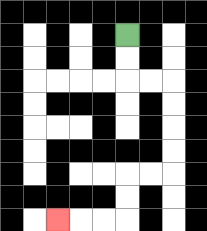{'start': '[5, 1]', 'end': '[2, 9]', 'path_directions': 'D,D,R,R,D,D,D,D,L,L,D,D,L,L,L', 'path_coordinates': '[[5, 1], [5, 2], [5, 3], [6, 3], [7, 3], [7, 4], [7, 5], [7, 6], [7, 7], [6, 7], [5, 7], [5, 8], [5, 9], [4, 9], [3, 9], [2, 9]]'}